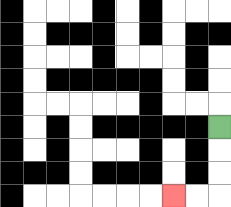{'start': '[9, 5]', 'end': '[7, 8]', 'path_directions': 'D,D,D,L,L', 'path_coordinates': '[[9, 5], [9, 6], [9, 7], [9, 8], [8, 8], [7, 8]]'}